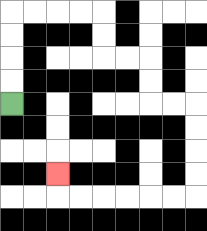{'start': '[0, 4]', 'end': '[2, 7]', 'path_directions': 'U,U,U,U,R,R,R,R,D,D,R,R,D,D,R,R,D,D,D,D,L,L,L,L,L,L,U', 'path_coordinates': '[[0, 4], [0, 3], [0, 2], [0, 1], [0, 0], [1, 0], [2, 0], [3, 0], [4, 0], [4, 1], [4, 2], [5, 2], [6, 2], [6, 3], [6, 4], [7, 4], [8, 4], [8, 5], [8, 6], [8, 7], [8, 8], [7, 8], [6, 8], [5, 8], [4, 8], [3, 8], [2, 8], [2, 7]]'}